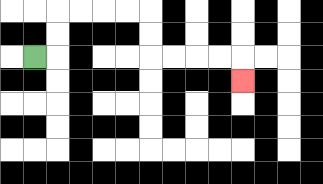{'start': '[1, 2]', 'end': '[10, 3]', 'path_directions': 'R,U,U,R,R,R,R,D,D,R,R,R,R,D', 'path_coordinates': '[[1, 2], [2, 2], [2, 1], [2, 0], [3, 0], [4, 0], [5, 0], [6, 0], [6, 1], [6, 2], [7, 2], [8, 2], [9, 2], [10, 2], [10, 3]]'}